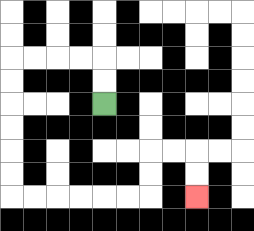{'start': '[4, 4]', 'end': '[8, 8]', 'path_directions': 'U,U,L,L,L,L,D,D,D,D,D,D,R,R,R,R,R,R,U,U,R,R,D,D', 'path_coordinates': '[[4, 4], [4, 3], [4, 2], [3, 2], [2, 2], [1, 2], [0, 2], [0, 3], [0, 4], [0, 5], [0, 6], [0, 7], [0, 8], [1, 8], [2, 8], [3, 8], [4, 8], [5, 8], [6, 8], [6, 7], [6, 6], [7, 6], [8, 6], [8, 7], [8, 8]]'}